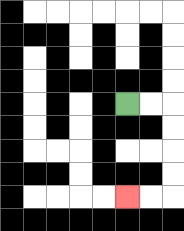{'start': '[5, 4]', 'end': '[5, 8]', 'path_directions': 'R,R,D,D,D,D,L,L', 'path_coordinates': '[[5, 4], [6, 4], [7, 4], [7, 5], [7, 6], [7, 7], [7, 8], [6, 8], [5, 8]]'}